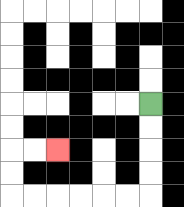{'start': '[6, 4]', 'end': '[2, 6]', 'path_directions': 'D,D,D,D,L,L,L,L,L,L,U,U,R,R', 'path_coordinates': '[[6, 4], [6, 5], [6, 6], [6, 7], [6, 8], [5, 8], [4, 8], [3, 8], [2, 8], [1, 8], [0, 8], [0, 7], [0, 6], [1, 6], [2, 6]]'}